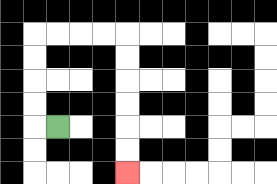{'start': '[2, 5]', 'end': '[5, 7]', 'path_directions': 'L,U,U,U,U,R,R,R,R,D,D,D,D,D,D', 'path_coordinates': '[[2, 5], [1, 5], [1, 4], [1, 3], [1, 2], [1, 1], [2, 1], [3, 1], [4, 1], [5, 1], [5, 2], [5, 3], [5, 4], [5, 5], [5, 6], [5, 7]]'}